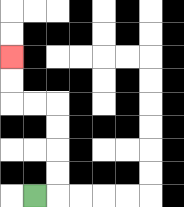{'start': '[1, 8]', 'end': '[0, 2]', 'path_directions': 'R,U,U,U,U,L,L,U,U', 'path_coordinates': '[[1, 8], [2, 8], [2, 7], [2, 6], [2, 5], [2, 4], [1, 4], [0, 4], [0, 3], [0, 2]]'}